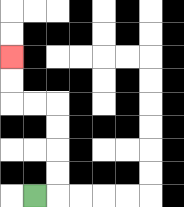{'start': '[1, 8]', 'end': '[0, 2]', 'path_directions': 'R,U,U,U,U,L,L,U,U', 'path_coordinates': '[[1, 8], [2, 8], [2, 7], [2, 6], [2, 5], [2, 4], [1, 4], [0, 4], [0, 3], [0, 2]]'}